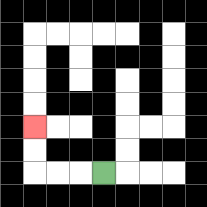{'start': '[4, 7]', 'end': '[1, 5]', 'path_directions': 'L,L,L,U,U', 'path_coordinates': '[[4, 7], [3, 7], [2, 7], [1, 7], [1, 6], [1, 5]]'}